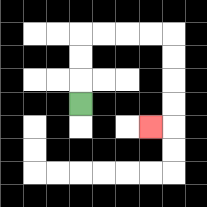{'start': '[3, 4]', 'end': '[6, 5]', 'path_directions': 'U,U,U,R,R,R,R,D,D,D,D,L', 'path_coordinates': '[[3, 4], [3, 3], [3, 2], [3, 1], [4, 1], [5, 1], [6, 1], [7, 1], [7, 2], [7, 3], [7, 4], [7, 5], [6, 5]]'}